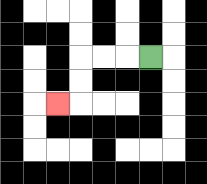{'start': '[6, 2]', 'end': '[2, 4]', 'path_directions': 'L,L,L,D,D,L', 'path_coordinates': '[[6, 2], [5, 2], [4, 2], [3, 2], [3, 3], [3, 4], [2, 4]]'}